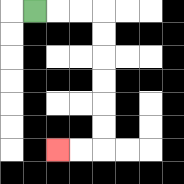{'start': '[1, 0]', 'end': '[2, 6]', 'path_directions': 'R,R,R,D,D,D,D,D,D,L,L', 'path_coordinates': '[[1, 0], [2, 0], [3, 0], [4, 0], [4, 1], [4, 2], [4, 3], [4, 4], [4, 5], [4, 6], [3, 6], [2, 6]]'}